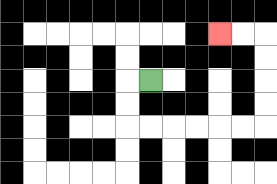{'start': '[6, 3]', 'end': '[9, 1]', 'path_directions': 'L,D,D,R,R,R,R,R,R,U,U,U,U,L,L', 'path_coordinates': '[[6, 3], [5, 3], [5, 4], [5, 5], [6, 5], [7, 5], [8, 5], [9, 5], [10, 5], [11, 5], [11, 4], [11, 3], [11, 2], [11, 1], [10, 1], [9, 1]]'}